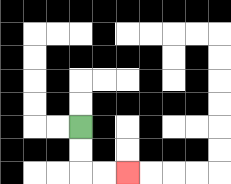{'start': '[3, 5]', 'end': '[5, 7]', 'path_directions': 'D,D,R,R', 'path_coordinates': '[[3, 5], [3, 6], [3, 7], [4, 7], [5, 7]]'}